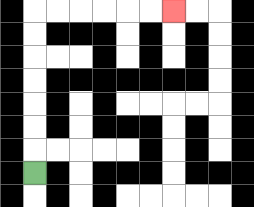{'start': '[1, 7]', 'end': '[7, 0]', 'path_directions': 'U,U,U,U,U,U,U,R,R,R,R,R,R', 'path_coordinates': '[[1, 7], [1, 6], [1, 5], [1, 4], [1, 3], [1, 2], [1, 1], [1, 0], [2, 0], [3, 0], [4, 0], [5, 0], [6, 0], [7, 0]]'}